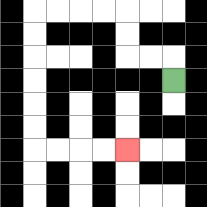{'start': '[7, 3]', 'end': '[5, 6]', 'path_directions': 'U,L,L,U,U,L,L,L,L,D,D,D,D,D,D,R,R,R,R', 'path_coordinates': '[[7, 3], [7, 2], [6, 2], [5, 2], [5, 1], [5, 0], [4, 0], [3, 0], [2, 0], [1, 0], [1, 1], [1, 2], [1, 3], [1, 4], [1, 5], [1, 6], [2, 6], [3, 6], [4, 6], [5, 6]]'}